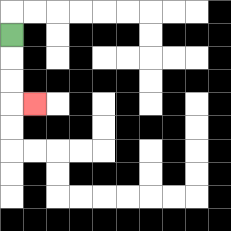{'start': '[0, 1]', 'end': '[1, 4]', 'path_directions': 'D,D,D,R', 'path_coordinates': '[[0, 1], [0, 2], [0, 3], [0, 4], [1, 4]]'}